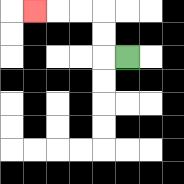{'start': '[5, 2]', 'end': '[1, 0]', 'path_directions': 'L,U,U,L,L,L', 'path_coordinates': '[[5, 2], [4, 2], [4, 1], [4, 0], [3, 0], [2, 0], [1, 0]]'}